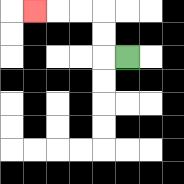{'start': '[5, 2]', 'end': '[1, 0]', 'path_directions': 'L,U,U,L,L,L', 'path_coordinates': '[[5, 2], [4, 2], [4, 1], [4, 0], [3, 0], [2, 0], [1, 0]]'}